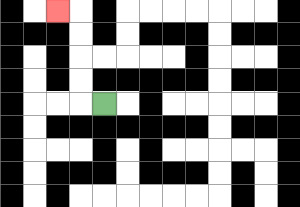{'start': '[4, 4]', 'end': '[2, 0]', 'path_directions': 'L,U,U,U,U,L', 'path_coordinates': '[[4, 4], [3, 4], [3, 3], [3, 2], [3, 1], [3, 0], [2, 0]]'}